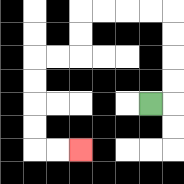{'start': '[6, 4]', 'end': '[3, 6]', 'path_directions': 'R,U,U,U,U,L,L,L,L,D,D,L,L,D,D,D,D,R,R', 'path_coordinates': '[[6, 4], [7, 4], [7, 3], [7, 2], [7, 1], [7, 0], [6, 0], [5, 0], [4, 0], [3, 0], [3, 1], [3, 2], [2, 2], [1, 2], [1, 3], [1, 4], [1, 5], [1, 6], [2, 6], [3, 6]]'}